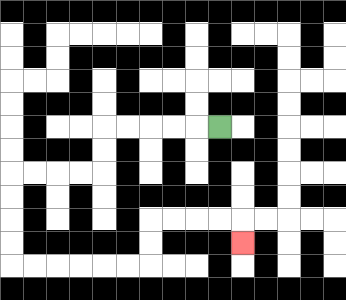{'start': '[9, 5]', 'end': '[10, 10]', 'path_directions': 'L,L,L,L,L,D,D,L,L,L,L,D,D,D,D,R,R,R,R,R,R,U,U,R,R,R,R,D', 'path_coordinates': '[[9, 5], [8, 5], [7, 5], [6, 5], [5, 5], [4, 5], [4, 6], [4, 7], [3, 7], [2, 7], [1, 7], [0, 7], [0, 8], [0, 9], [0, 10], [0, 11], [1, 11], [2, 11], [3, 11], [4, 11], [5, 11], [6, 11], [6, 10], [6, 9], [7, 9], [8, 9], [9, 9], [10, 9], [10, 10]]'}